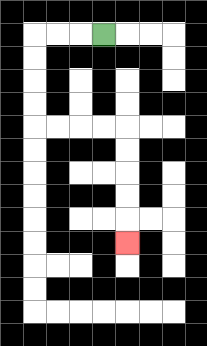{'start': '[4, 1]', 'end': '[5, 10]', 'path_directions': 'L,L,L,D,D,D,D,R,R,R,R,D,D,D,D,D', 'path_coordinates': '[[4, 1], [3, 1], [2, 1], [1, 1], [1, 2], [1, 3], [1, 4], [1, 5], [2, 5], [3, 5], [4, 5], [5, 5], [5, 6], [5, 7], [5, 8], [5, 9], [5, 10]]'}